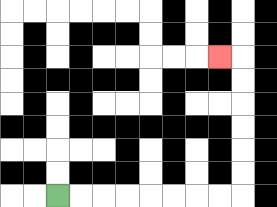{'start': '[2, 8]', 'end': '[9, 2]', 'path_directions': 'R,R,R,R,R,R,R,R,U,U,U,U,U,U,L', 'path_coordinates': '[[2, 8], [3, 8], [4, 8], [5, 8], [6, 8], [7, 8], [8, 8], [9, 8], [10, 8], [10, 7], [10, 6], [10, 5], [10, 4], [10, 3], [10, 2], [9, 2]]'}